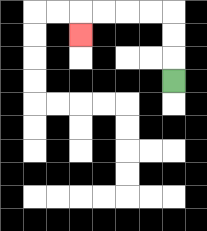{'start': '[7, 3]', 'end': '[3, 1]', 'path_directions': 'U,U,U,L,L,L,L,D', 'path_coordinates': '[[7, 3], [7, 2], [7, 1], [7, 0], [6, 0], [5, 0], [4, 0], [3, 0], [3, 1]]'}